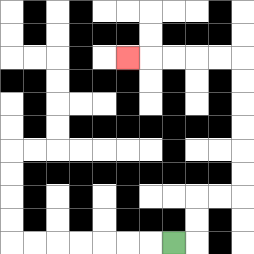{'start': '[7, 10]', 'end': '[5, 2]', 'path_directions': 'R,U,U,R,R,U,U,U,U,U,U,L,L,L,L,L', 'path_coordinates': '[[7, 10], [8, 10], [8, 9], [8, 8], [9, 8], [10, 8], [10, 7], [10, 6], [10, 5], [10, 4], [10, 3], [10, 2], [9, 2], [8, 2], [7, 2], [6, 2], [5, 2]]'}